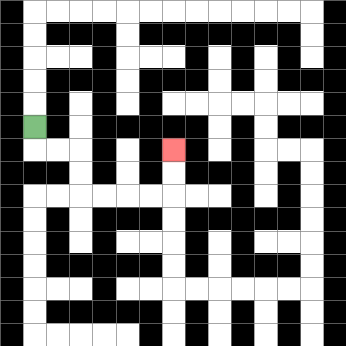{'start': '[1, 5]', 'end': '[7, 6]', 'path_directions': 'D,R,R,D,D,R,R,R,R,U,U', 'path_coordinates': '[[1, 5], [1, 6], [2, 6], [3, 6], [3, 7], [3, 8], [4, 8], [5, 8], [6, 8], [7, 8], [7, 7], [7, 6]]'}